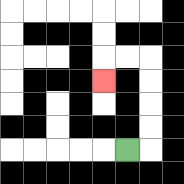{'start': '[5, 6]', 'end': '[4, 3]', 'path_directions': 'R,U,U,U,U,L,L,D', 'path_coordinates': '[[5, 6], [6, 6], [6, 5], [6, 4], [6, 3], [6, 2], [5, 2], [4, 2], [4, 3]]'}